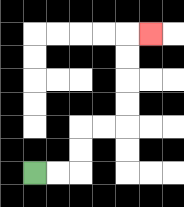{'start': '[1, 7]', 'end': '[6, 1]', 'path_directions': 'R,R,U,U,R,R,U,U,U,U,R', 'path_coordinates': '[[1, 7], [2, 7], [3, 7], [3, 6], [3, 5], [4, 5], [5, 5], [5, 4], [5, 3], [5, 2], [5, 1], [6, 1]]'}